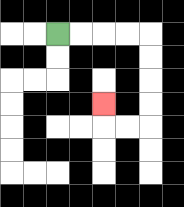{'start': '[2, 1]', 'end': '[4, 4]', 'path_directions': 'R,R,R,R,D,D,D,D,L,L,U', 'path_coordinates': '[[2, 1], [3, 1], [4, 1], [5, 1], [6, 1], [6, 2], [6, 3], [6, 4], [6, 5], [5, 5], [4, 5], [4, 4]]'}